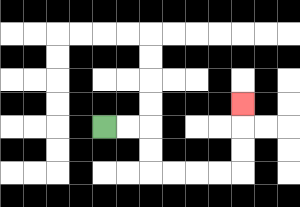{'start': '[4, 5]', 'end': '[10, 4]', 'path_directions': 'R,R,D,D,R,R,R,R,U,U,U', 'path_coordinates': '[[4, 5], [5, 5], [6, 5], [6, 6], [6, 7], [7, 7], [8, 7], [9, 7], [10, 7], [10, 6], [10, 5], [10, 4]]'}